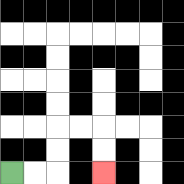{'start': '[0, 7]', 'end': '[4, 7]', 'path_directions': 'R,R,U,U,R,R,D,D', 'path_coordinates': '[[0, 7], [1, 7], [2, 7], [2, 6], [2, 5], [3, 5], [4, 5], [4, 6], [4, 7]]'}